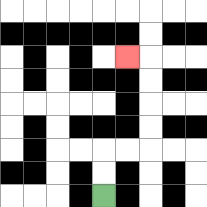{'start': '[4, 8]', 'end': '[5, 2]', 'path_directions': 'U,U,R,R,U,U,U,U,L', 'path_coordinates': '[[4, 8], [4, 7], [4, 6], [5, 6], [6, 6], [6, 5], [6, 4], [6, 3], [6, 2], [5, 2]]'}